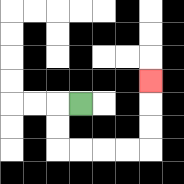{'start': '[3, 4]', 'end': '[6, 3]', 'path_directions': 'L,D,D,R,R,R,R,U,U,U', 'path_coordinates': '[[3, 4], [2, 4], [2, 5], [2, 6], [3, 6], [4, 6], [5, 6], [6, 6], [6, 5], [6, 4], [6, 3]]'}